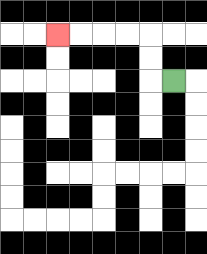{'start': '[7, 3]', 'end': '[2, 1]', 'path_directions': 'L,U,U,L,L,L,L', 'path_coordinates': '[[7, 3], [6, 3], [6, 2], [6, 1], [5, 1], [4, 1], [3, 1], [2, 1]]'}